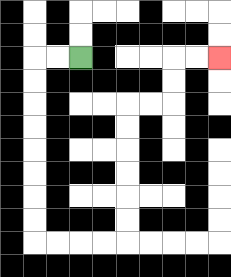{'start': '[3, 2]', 'end': '[9, 2]', 'path_directions': 'L,L,D,D,D,D,D,D,D,D,R,R,R,R,U,U,U,U,U,U,R,R,U,U,R,R', 'path_coordinates': '[[3, 2], [2, 2], [1, 2], [1, 3], [1, 4], [1, 5], [1, 6], [1, 7], [1, 8], [1, 9], [1, 10], [2, 10], [3, 10], [4, 10], [5, 10], [5, 9], [5, 8], [5, 7], [5, 6], [5, 5], [5, 4], [6, 4], [7, 4], [7, 3], [7, 2], [8, 2], [9, 2]]'}